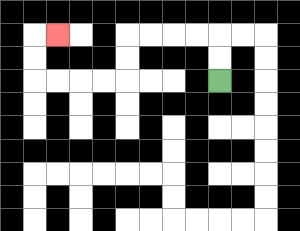{'start': '[9, 3]', 'end': '[2, 1]', 'path_directions': 'U,U,L,L,L,L,D,D,L,L,L,L,U,U,R', 'path_coordinates': '[[9, 3], [9, 2], [9, 1], [8, 1], [7, 1], [6, 1], [5, 1], [5, 2], [5, 3], [4, 3], [3, 3], [2, 3], [1, 3], [1, 2], [1, 1], [2, 1]]'}